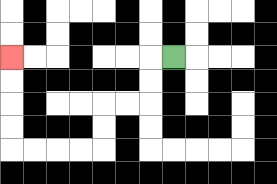{'start': '[7, 2]', 'end': '[0, 2]', 'path_directions': 'L,D,D,L,L,D,D,L,L,L,L,U,U,U,U', 'path_coordinates': '[[7, 2], [6, 2], [6, 3], [6, 4], [5, 4], [4, 4], [4, 5], [4, 6], [3, 6], [2, 6], [1, 6], [0, 6], [0, 5], [0, 4], [0, 3], [0, 2]]'}